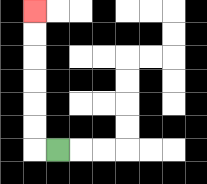{'start': '[2, 6]', 'end': '[1, 0]', 'path_directions': 'L,U,U,U,U,U,U', 'path_coordinates': '[[2, 6], [1, 6], [1, 5], [1, 4], [1, 3], [1, 2], [1, 1], [1, 0]]'}